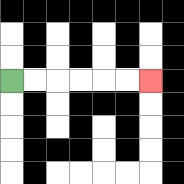{'start': '[0, 3]', 'end': '[6, 3]', 'path_directions': 'R,R,R,R,R,R', 'path_coordinates': '[[0, 3], [1, 3], [2, 3], [3, 3], [4, 3], [5, 3], [6, 3]]'}